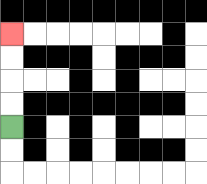{'start': '[0, 5]', 'end': '[0, 1]', 'path_directions': 'U,U,U,U', 'path_coordinates': '[[0, 5], [0, 4], [0, 3], [0, 2], [0, 1]]'}